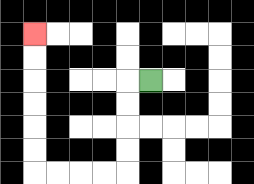{'start': '[6, 3]', 'end': '[1, 1]', 'path_directions': 'L,D,D,D,D,L,L,L,L,U,U,U,U,U,U', 'path_coordinates': '[[6, 3], [5, 3], [5, 4], [5, 5], [5, 6], [5, 7], [4, 7], [3, 7], [2, 7], [1, 7], [1, 6], [1, 5], [1, 4], [1, 3], [1, 2], [1, 1]]'}